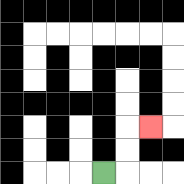{'start': '[4, 7]', 'end': '[6, 5]', 'path_directions': 'R,U,U,R', 'path_coordinates': '[[4, 7], [5, 7], [5, 6], [5, 5], [6, 5]]'}